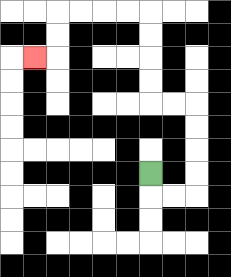{'start': '[6, 7]', 'end': '[1, 2]', 'path_directions': 'D,R,R,U,U,U,U,L,L,U,U,U,U,L,L,L,L,D,D,L', 'path_coordinates': '[[6, 7], [6, 8], [7, 8], [8, 8], [8, 7], [8, 6], [8, 5], [8, 4], [7, 4], [6, 4], [6, 3], [6, 2], [6, 1], [6, 0], [5, 0], [4, 0], [3, 0], [2, 0], [2, 1], [2, 2], [1, 2]]'}